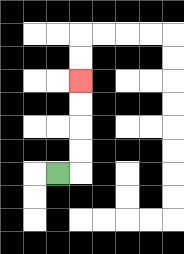{'start': '[2, 7]', 'end': '[3, 3]', 'path_directions': 'R,U,U,U,U', 'path_coordinates': '[[2, 7], [3, 7], [3, 6], [3, 5], [3, 4], [3, 3]]'}